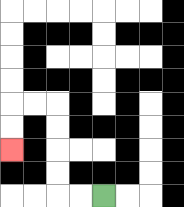{'start': '[4, 8]', 'end': '[0, 6]', 'path_directions': 'L,L,U,U,U,U,L,L,D,D', 'path_coordinates': '[[4, 8], [3, 8], [2, 8], [2, 7], [2, 6], [2, 5], [2, 4], [1, 4], [0, 4], [0, 5], [0, 6]]'}